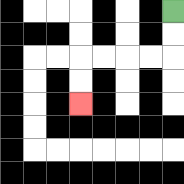{'start': '[7, 0]', 'end': '[3, 4]', 'path_directions': 'D,D,L,L,L,L,D,D', 'path_coordinates': '[[7, 0], [7, 1], [7, 2], [6, 2], [5, 2], [4, 2], [3, 2], [3, 3], [3, 4]]'}